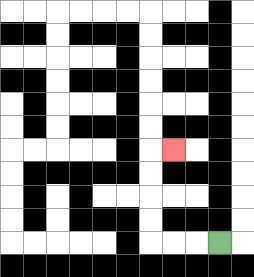{'start': '[9, 10]', 'end': '[7, 6]', 'path_directions': 'L,L,L,U,U,U,U,R', 'path_coordinates': '[[9, 10], [8, 10], [7, 10], [6, 10], [6, 9], [6, 8], [6, 7], [6, 6], [7, 6]]'}